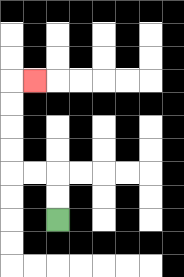{'start': '[2, 9]', 'end': '[1, 3]', 'path_directions': 'U,U,L,L,U,U,U,U,R', 'path_coordinates': '[[2, 9], [2, 8], [2, 7], [1, 7], [0, 7], [0, 6], [0, 5], [0, 4], [0, 3], [1, 3]]'}